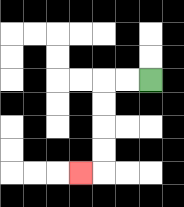{'start': '[6, 3]', 'end': '[3, 7]', 'path_directions': 'L,L,D,D,D,D,L', 'path_coordinates': '[[6, 3], [5, 3], [4, 3], [4, 4], [4, 5], [4, 6], [4, 7], [3, 7]]'}